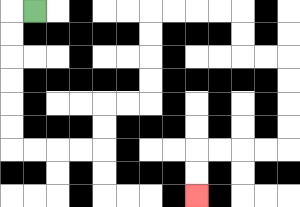{'start': '[1, 0]', 'end': '[8, 8]', 'path_directions': 'L,D,D,D,D,D,D,R,R,R,R,U,U,R,R,U,U,U,U,R,R,R,R,D,D,R,R,D,D,D,D,L,L,L,L,D,D', 'path_coordinates': '[[1, 0], [0, 0], [0, 1], [0, 2], [0, 3], [0, 4], [0, 5], [0, 6], [1, 6], [2, 6], [3, 6], [4, 6], [4, 5], [4, 4], [5, 4], [6, 4], [6, 3], [6, 2], [6, 1], [6, 0], [7, 0], [8, 0], [9, 0], [10, 0], [10, 1], [10, 2], [11, 2], [12, 2], [12, 3], [12, 4], [12, 5], [12, 6], [11, 6], [10, 6], [9, 6], [8, 6], [8, 7], [8, 8]]'}